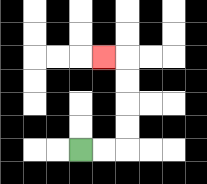{'start': '[3, 6]', 'end': '[4, 2]', 'path_directions': 'R,R,U,U,U,U,L', 'path_coordinates': '[[3, 6], [4, 6], [5, 6], [5, 5], [5, 4], [5, 3], [5, 2], [4, 2]]'}